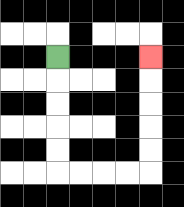{'start': '[2, 2]', 'end': '[6, 2]', 'path_directions': 'D,D,D,D,D,R,R,R,R,U,U,U,U,U', 'path_coordinates': '[[2, 2], [2, 3], [2, 4], [2, 5], [2, 6], [2, 7], [3, 7], [4, 7], [5, 7], [6, 7], [6, 6], [6, 5], [6, 4], [6, 3], [6, 2]]'}